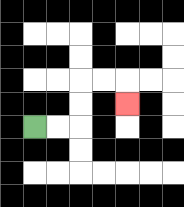{'start': '[1, 5]', 'end': '[5, 4]', 'path_directions': 'R,R,U,U,R,R,D', 'path_coordinates': '[[1, 5], [2, 5], [3, 5], [3, 4], [3, 3], [4, 3], [5, 3], [5, 4]]'}